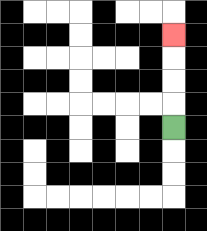{'start': '[7, 5]', 'end': '[7, 1]', 'path_directions': 'U,U,U,U', 'path_coordinates': '[[7, 5], [7, 4], [7, 3], [7, 2], [7, 1]]'}